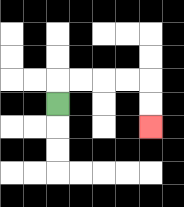{'start': '[2, 4]', 'end': '[6, 5]', 'path_directions': 'U,R,R,R,R,D,D', 'path_coordinates': '[[2, 4], [2, 3], [3, 3], [4, 3], [5, 3], [6, 3], [6, 4], [6, 5]]'}